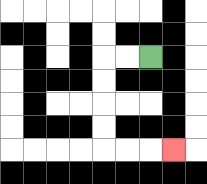{'start': '[6, 2]', 'end': '[7, 6]', 'path_directions': 'L,L,D,D,D,D,R,R,R', 'path_coordinates': '[[6, 2], [5, 2], [4, 2], [4, 3], [4, 4], [4, 5], [4, 6], [5, 6], [6, 6], [7, 6]]'}